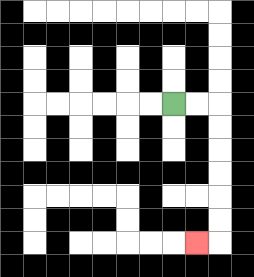{'start': '[7, 4]', 'end': '[8, 10]', 'path_directions': 'R,R,D,D,D,D,D,D,L', 'path_coordinates': '[[7, 4], [8, 4], [9, 4], [9, 5], [9, 6], [9, 7], [9, 8], [9, 9], [9, 10], [8, 10]]'}